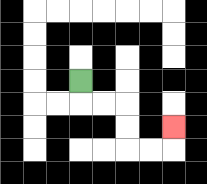{'start': '[3, 3]', 'end': '[7, 5]', 'path_directions': 'D,R,R,D,D,R,R,U', 'path_coordinates': '[[3, 3], [3, 4], [4, 4], [5, 4], [5, 5], [5, 6], [6, 6], [7, 6], [7, 5]]'}